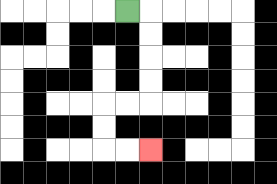{'start': '[5, 0]', 'end': '[6, 6]', 'path_directions': 'R,D,D,D,D,L,L,D,D,R,R', 'path_coordinates': '[[5, 0], [6, 0], [6, 1], [6, 2], [6, 3], [6, 4], [5, 4], [4, 4], [4, 5], [4, 6], [5, 6], [6, 6]]'}